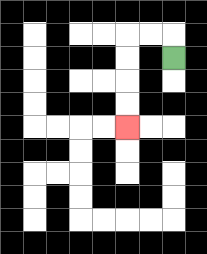{'start': '[7, 2]', 'end': '[5, 5]', 'path_directions': 'U,L,L,D,D,D,D', 'path_coordinates': '[[7, 2], [7, 1], [6, 1], [5, 1], [5, 2], [5, 3], [5, 4], [5, 5]]'}